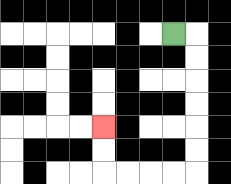{'start': '[7, 1]', 'end': '[4, 5]', 'path_directions': 'R,D,D,D,D,D,D,L,L,L,L,U,U', 'path_coordinates': '[[7, 1], [8, 1], [8, 2], [8, 3], [8, 4], [8, 5], [8, 6], [8, 7], [7, 7], [6, 7], [5, 7], [4, 7], [4, 6], [4, 5]]'}